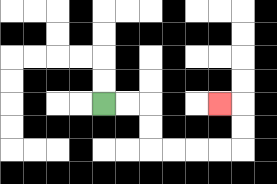{'start': '[4, 4]', 'end': '[9, 4]', 'path_directions': 'R,R,D,D,R,R,R,R,U,U,L', 'path_coordinates': '[[4, 4], [5, 4], [6, 4], [6, 5], [6, 6], [7, 6], [8, 6], [9, 6], [10, 6], [10, 5], [10, 4], [9, 4]]'}